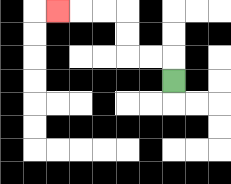{'start': '[7, 3]', 'end': '[2, 0]', 'path_directions': 'U,L,L,U,U,L,L,L', 'path_coordinates': '[[7, 3], [7, 2], [6, 2], [5, 2], [5, 1], [5, 0], [4, 0], [3, 0], [2, 0]]'}